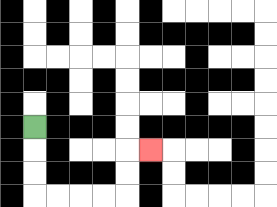{'start': '[1, 5]', 'end': '[6, 6]', 'path_directions': 'D,D,D,R,R,R,R,U,U,R', 'path_coordinates': '[[1, 5], [1, 6], [1, 7], [1, 8], [2, 8], [3, 8], [4, 8], [5, 8], [5, 7], [5, 6], [6, 6]]'}